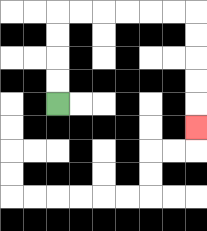{'start': '[2, 4]', 'end': '[8, 5]', 'path_directions': 'U,U,U,U,R,R,R,R,R,R,D,D,D,D,D', 'path_coordinates': '[[2, 4], [2, 3], [2, 2], [2, 1], [2, 0], [3, 0], [4, 0], [5, 0], [6, 0], [7, 0], [8, 0], [8, 1], [8, 2], [8, 3], [8, 4], [8, 5]]'}